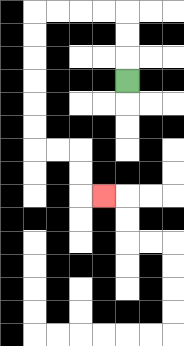{'start': '[5, 3]', 'end': '[4, 8]', 'path_directions': 'U,U,U,L,L,L,L,D,D,D,D,D,D,R,R,D,D,R', 'path_coordinates': '[[5, 3], [5, 2], [5, 1], [5, 0], [4, 0], [3, 0], [2, 0], [1, 0], [1, 1], [1, 2], [1, 3], [1, 4], [1, 5], [1, 6], [2, 6], [3, 6], [3, 7], [3, 8], [4, 8]]'}